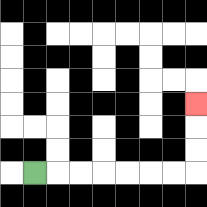{'start': '[1, 7]', 'end': '[8, 4]', 'path_directions': 'R,R,R,R,R,R,R,U,U,U', 'path_coordinates': '[[1, 7], [2, 7], [3, 7], [4, 7], [5, 7], [6, 7], [7, 7], [8, 7], [8, 6], [8, 5], [8, 4]]'}